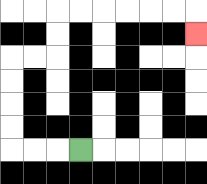{'start': '[3, 6]', 'end': '[8, 1]', 'path_directions': 'L,L,L,U,U,U,U,R,R,U,U,R,R,R,R,R,R,D', 'path_coordinates': '[[3, 6], [2, 6], [1, 6], [0, 6], [0, 5], [0, 4], [0, 3], [0, 2], [1, 2], [2, 2], [2, 1], [2, 0], [3, 0], [4, 0], [5, 0], [6, 0], [7, 0], [8, 0], [8, 1]]'}